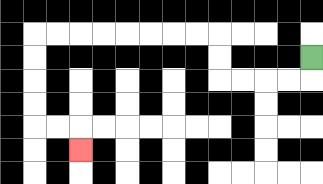{'start': '[13, 2]', 'end': '[3, 6]', 'path_directions': 'D,L,L,L,L,U,U,L,L,L,L,L,L,L,L,D,D,D,D,R,R,D', 'path_coordinates': '[[13, 2], [13, 3], [12, 3], [11, 3], [10, 3], [9, 3], [9, 2], [9, 1], [8, 1], [7, 1], [6, 1], [5, 1], [4, 1], [3, 1], [2, 1], [1, 1], [1, 2], [1, 3], [1, 4], [1, 5], [2, 5], [3, 5], [3, 6]]'}